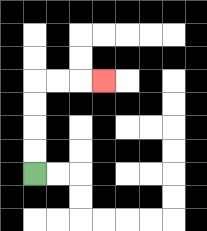{'start': '[1, 7]', 'end': '[4, 3]', 'path_directions': 'U,U,U,U,R,R,R', 'path_coordinates': '[[1, 7], [1, 6], [1, 5], [1, 4], [1, 3], [2, 3], [3, 3], [4, 3]]'}